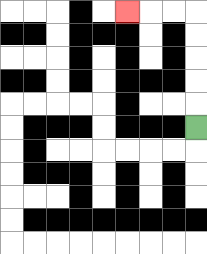{'start': '[8, 5]', 'end': '[5, 0]', 'path_directions': 'U,U,U,U,U,L,L,L', 'path_coordinates': '[[8, 5], [8, 4], [8, 3], [8, 2], [8, 1], [8, 0], [7, 0], [6, 0], [5, 0]]'}